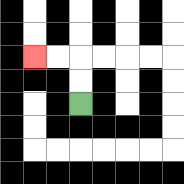{'start': '[3, 4]', 'end': '[1, 2]', 'path_directions': 'U,U,L,L', 'path_coordinates': '[[3, 4], [3, 3], [3, 2], [2, 2], [1, 2]]'}